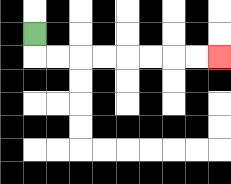{'start': '[1, 1]', 'end': '[9, 2]', 'path_directions': 'D,R,R,R,R,R,R,R,R', 'path_coordinates': '[[1, 1], [1, 2], [2, 2], [3, 2], [4, 2], [5, 2], [6, 2], [7, 2], [8, 2], [9, 2]]'}